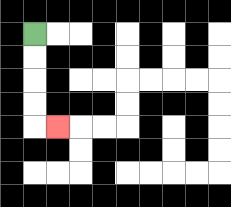{'start': '[1, 1]', 'end': '[2, 5]', 'path_directions': 'D,D,D,D,R', 'path_coordinates': '[[1, 1], [1, 2], [1, 3], [1, 4], [1, 5], [2, 5]]'}